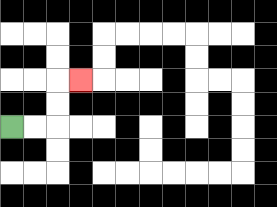{'start': '[0, 5]', 'end': '[3, 3]', 'path_directions': 'R,R,U,U,R', 'path_coordinates': '[[0, 5], [1, 5], [2, 5], [2, 4], [2, 3], [3, 3]]'}